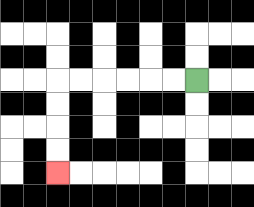{'start': '[8, 3]', 'end': '[2, 7]', 'path_directions': 'L,L,L,L,L,L,D,D,D,D', 'path_coordinates': '[[8, 3], [7, 3], [6, 3], [5, 3], [4, 3], [3, 3], [2, 3], [2, 4], [2, 5], [2, 6], [2, 7]]'}